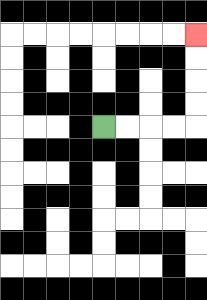{'start': '[4, 5]', 'end': '[8, 1]', 'path_directions': 'R,R,R,R,U,U,U,U', 'path_coordinates': '[[4, 5], [5, 5], [6, 5], [7, 5], [8, 5], [8, 4], [8, 3], [8, 2], [8, 1]]'}